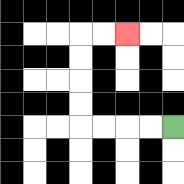{'start': '[7, 5]', 'end': '[5, 1]', 'path_directions': 'L,L,L,L,U,U,U,U,R,R', 'path_coordinates': '[[7, 5], [6, 5], [5, 5], [4, 5], [3, 5], [3, 4], [3, 3], [3, 2], [3, 1], [4, 1], [5, 1]]'}